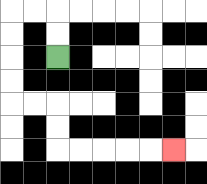{'start': '[2, 2]', 'end': '[7, 6]', 'path_directions': 'U,U,L,L,D,D,D,D,R,R,D,D,R,R,R,R,R', 'path_coordinates': '[[2, 2], [2, 1], [2, 0], [1, 0], [0, 0], [0, 1], [0, 2], [0, 3], [0, 4], [1, 4], [2, 4], [2, 5], [2, 6], [3, 6], [4, 6], [5, 6], [6, 6], [7, 6]]'}